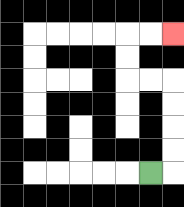{'start': '[6, 7]', 'end': '[7, 1]', 'path_directions': 'R,U,U,U,U,L,L,U,U,R,R', 'path_coordinates': '[[6, 7], [7, 7], [7, 6], [7, 5], [7, 4], [7, 3], [6, 3], [5, 3], [5, 2], [5, 1], [6, 1], [7, 1]]'}